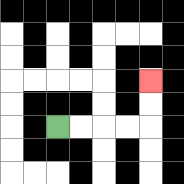{'start': '[2, 5]', 'end': '[6, 3]', 'path_directions': 'R,R,R,R,U,U', 'path_coordinates': '[[2, 5], [3, 5], [4, 5], [5, 5], [6, 5], [6, 4], [6, 3]]'}